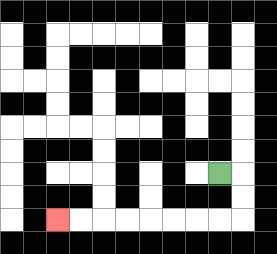{'start': '[9, 7]', 'end': '[2, 9]', 'path_directions': 'R,D,D,L,L,L,L,L,L,L,L', 'path_coordinates': '[[9, 7], [10, 7], [10, 8], [10, 9], [9, 9], [8, 9], [7, 9], [6, 9], [5, 9], [4, 9], [3, 9], [2, 9]]'}